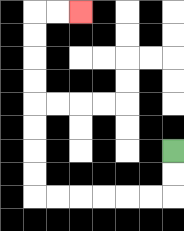{'start': '[7, 6]', 'end': '[3, 0]', 'path_directions': 'D,D,L,L,L,L,L,L,U,U,U,U,U,U,U,U,R,R', 'path_coordinates': '[[7, 6], [7, 7], [7, 8], [6, 8], [5, 8], [4, 8], [3, 8], [2, 8], [1, 8], [1, 7], [1, 6], [1, 5], [1, 4], [1, 3], [1, 2], [1, 1], [1, 0], [2, 0], [3, 0]]'}